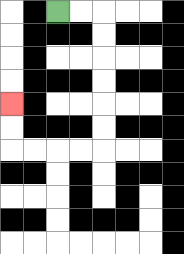{'start': '[2, 0]', 'end': '[0, 4]', 'path_directions': 'R,R,D,D,D,D,D,D,L,L,L,L,U,U', 'path_coordinates': '[[2, 0], [3, 0], [4, 0], [4, 1], [4, 2], [4, 3], [4, 4], [4, 5], [4, 6], [3, 6], [2, 6], [1, 6], [0, 6], [0, 5], [0, 4]]'}